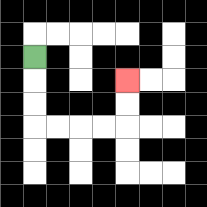{'start': '[1, 2]', 'end': '[5, 3]', 'path_directions': 'D,D,D,R,R,R,R,U,U', 'path_coordinates': '[[1, 2], [1, 3], [1, 4], [1, 5], [2, 5], [3, 5], [4, 5], [5, 5], [5, 4], [5, 3]]'}